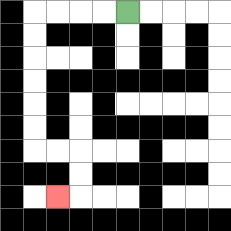{'start': '[5, 0]', 'end': '[2, 8]', 'path_directions': 'L,L,L,L,D,D,D,D,D,D,R,R,D,D,L', 'path_coordinates': '[[5, 0], [4, 0], [3, 0], [2, 0], [1, 0], [1, 1], [1, 2], [1, 3], [1, 4], [1, 5], [1, 6], [2, 6], [3, 6], [3, 7], [3, 8], [2, 8]]'}